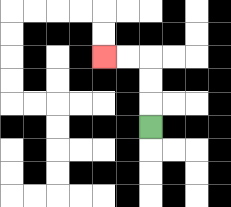{'start': '[6, 5]', 'end': '[4, 2]', 'path_directions': 'U,U,U,L,L', 'path_coordinates': '[[6, 5], [6, 4], [6, 3], [6, 2], [5, 2], [4, 2]]'}